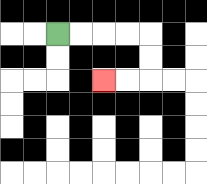{'start': '[2, 1]', 'end': '[4, 3]', 'path_directions': 'R,R,R,R,D,D,L,L', 'path_coordinates': '[[2, 1], [3, 1], [4, 1], [5, 1], [6, 1], [6, 2], [6, 3], [5, 3], [4, 3]]'}